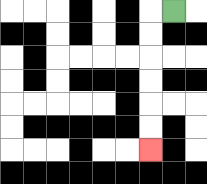{'start': '[7, 0]', 'end': '[6, 6]', 'path_directions': 'L,D,D,D,D,D,D', 'path_coordinates': '[[7, 0], [6, 0], [6, 1], [6, 2], [6, 3], [6, 4], [6, 5], [6, 6]]'}